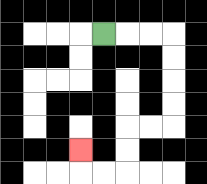{'start': '[4, 1]', 'end': '[3, 6]', 'path_directions': 'R,R,R,D,D,D,D,L,L,D,D,L,L,U', 'path_coordinates': '[[4, 1], [5, 1], [6, 1], [7, 1], [7, 2], [7, 3], [7, 4], [7, 5], [6, 5], [5, 5], [5, 6], [5, 7], [4, 7], [3, 7], [3, 6]]'}